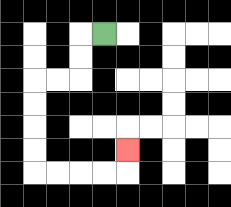{'start': '[4, 1]', 'end': '[5, 6]', 'path_directions': 'L,D,D,L,L,D,D,D,D,R,R,R,R,U', 'path_coordinates': '[[4, 1], [3, 1], [3, 2], [3, 3], [2, 3], [1, 3], [1, 4], [1, 5], [1, 6], [1, 7], [2, 7], [3, 7], [4, 7], [5, 7], [5, 6]]'}